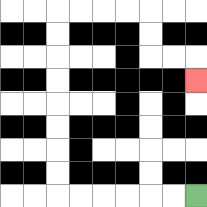{'start': '[8, 8]', 'end': '[8, 3]', 'path_directions': 'L,L,L,L,L,L,U,U,U,U,U,U,U,U,R,R,R,R,D,D,R,R,D', 'path_coordinates': '[[8, 8], [7, 8], [6, 8], [5, 8], [4, 8], [3, 8], [2, 8], [2, 7], [2, 6], [2, 5], [2, 4], [2, 3], [2, 2], [2, 1], [2, 0], [3, 0], [4, 0], [5, 0], [6, 0], [6, 1], [6, 2], [7, 2], [8, 2], [8, 3]]'}